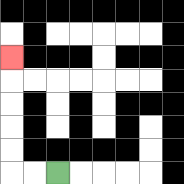{'start': '[2, 7]', 'end': '[0, 2]', 'path_directions': 'L,L,U,U,U,U,U', 'path_coordinates': '[[2, 7], [1, 7], [0, 7], [0, 6], [0, 5], [0, 4], [0, 3], [0, 2]]'}